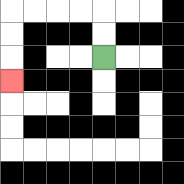{'start': '[4, 2]', 'end': '[0, 3]', 'path_directions': 'U,U,L,L,L,L,D,D,D', 'path_coordinates': '[[4, 2], [4, 1], [4, 0], [3, 0], [2, 0], [1, 0], [0, 0], [0, 1], [0, 2], [0, 3]]'}